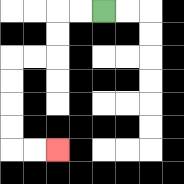{'start': '[4, 0]', 'end': '[2, 6]', 'path_directions': 'L,L,D,D,L,L,D,D,D,D,R,R', 'path_coordinates': '[[4, 0], [3, 0], [2, 0], [2, 1], [2, 2], [1, 2], [0, 2], [0, 3], [0, 4], [0, 5], [0, 6], [1, 6], [2, 6]]'}